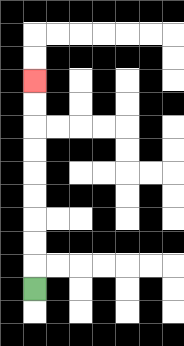{'start': '[1, 12]', 'end': '[1, 3]', 'path_directions': 'U,U,U,U,U,U,U,U,U', 'path_coordinates': '[[1, 12], [1, 11], [1, 10], [1, 9], [1, 8], [1, 7], [1, 6], [1, 5], [1, 4], [1, 3]]'}